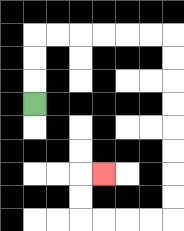{'start': '[1, 4]', 'end': '[4, 7]', 'path_directions': 'U,U,U,R,R,R,R,R,R,D,D,D,D,D,D,D,D,L,L,L,L,U,U,R', 'path_coordinates': '[[1, 4], [1, 3], [1, 2], [1, 1], [2, 1], [3, 1], [4, 1], [5, 1], [6, 1], [7, 1], [7, 2], [7, 3], [7, 4], [7, 5], [7, 6], [7, 7], [7, 8], [7, 9], [6, 9], [5, 9], [4, 9], [3, 9], [3, 8], [3, 7], [4, 7]]'}